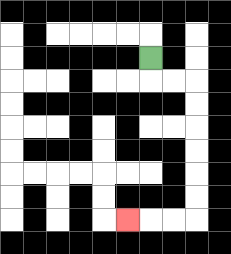{'start': '[6, 2]', 'end': '[5, 9]', 'path_directions': 'D,R,R,D,D,D,D,D,D,L,L,L', 'path_coordinates': '[[6, 2], [6, 3], [7, 3], [8, 3], [8, 4], [8, 5], [8, 6], [8, 7], [8, 8], [8, 9], [7, 9], [6, 9], [5, 9]]'}